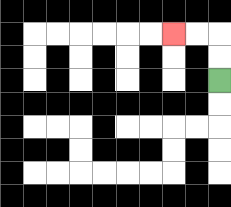{'start': '[9, 3]', 'end': '[7, 1]', 'path_directions': 'U,U,L,L', 'path_coordinates': '[[9, 3], [9, 2], [9, 1], [8, 1], [7, 1]]'}